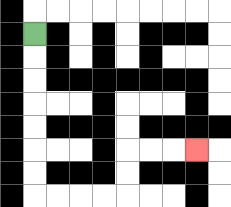{'start': '[1, 1]', 'end': '[8, 6]', 'path_directions': 'D,D,D,D,D,D,D,R,R,R,R,U,U,R,R,R', 'path_coordinates': '[[1, 1], [1, 2], [1, 3], [1, 4], [1, 5], [1, 6], [1, 7], [1, 8], [2, 8], [3, 8], [4, 8], [5, 8], [5, 7], [5, 6], [6, 6], [7, 6], [8, 6]]'}